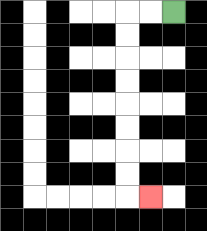{'start': '[7, 0]', 'end': '[6, 8]', 'path_directions': 'L,L,D,D,D,D,D,D,D,D,R', 'path_coordinates': '[[7, 0], [6, 0], [5, 0], [5, 1], [5, 2], [5, 3], [5, 4], [5, 5], [5, 6], [5, 7], [5, 8], [6, 8]]'}